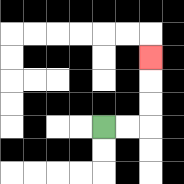{'start': '[4, 5]', 'end': '[6, 2]', 'path_directions': 'R,R,U,U,U', 'path_coordinates': '[[4, 5], [5, 5], [6, 5], [6, 4], [6, 3], [6, 2]]'}